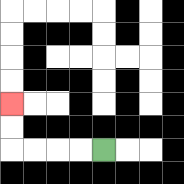{'start': '[4, 6]', 'end': '[0, 4]', 'path_directions': 'L,L,L,L,U,U', 'path_coordinates': '[[4, 6], [3, 6], [2, 6], [1, 6], [0, 6], [0, 5], [0, 4]]'}